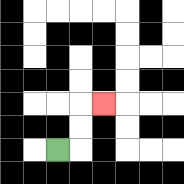{'start': '[2, 6]', 'end': '[4, 4]', 'path_directions': 'R,U,U,R', 'path_coordinates': '[[2, 6], [3, 6], [3, 5], [3, 4], [4, 4]]'}